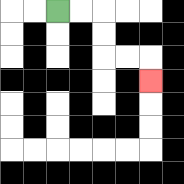{'start': '[2, 0]', 'end': '[6, 3]', 'path_directions': 'R,R,D,D,R,R,D', 'path_coordinates': '[[2, 0], [3, 0], [4, 0], [4, 1], [4, 2], [5, 2], [6, 2], [6, 3]]'}